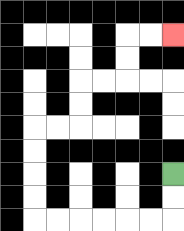{'start': '[7, 7]', 'end': '[7, 1]', 'path_directions': 'D,D,L,L,L,L,L,L,U,U,U,U,R,R,U,U,R,R,U,U,R,R', 'path_coordinates': '[[7, 7], [7, 8], [7, 9], [6, 9], [5, 9], [4, 9], [3, 9], [2, 9], [1, 9], [1, 8], [1, 7], [1, 6], [1, 5], [2, 5], [3, 5], [3, 4], [3, 3], [4, 3], [5, 3], [5, 2], [5, 1], [6, 1], [7, 1]]'}